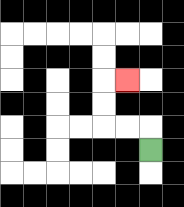{'start': '[6, 6]', 'end': '[5, 3]', 'path_directions': 'U,L,L,U,U,R', 'path_coordinates': '[[6, 6], [6, 5], [5, 5], [4, 5], [4, 4], [4, 3], [5, 3]]'}